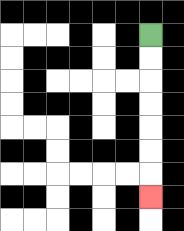{'start': '[6, 1]', 'end': '[6, 8]', 'path_directions': 'D,D,D,D,D,D,D', 'path_coordinates': '[[6, 1], [6, 2], [6, 3], [6, 4], [6, 5], [6, 6], [6, 7], [6, 8]]'}